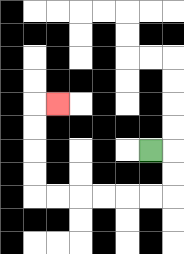{'start': '[6, 6]', 'end': '[2, 4]', 'path_directions': 'R,D,D,L,L,L,L,L,L,U,U,U,U,R', 'path_coordinates': '[[6, 6], [7, 6], [7, 7], [7, 8], [6, 8], [5, 8], [4, 8], [3, 8], [2, 8], [1, 8], [1, 7], [1, 6], [1, 5], [1, 4], [2, 4]]'}